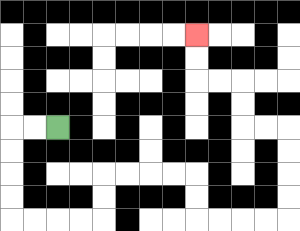{'start': '[2, 5]', 'end': '[8, 1]', 'path_directions': 'L,L,D,D,D,D,R,R,R,R,U,U,R,R,R,R,D,D,R,R,R,R,U,U,U,U,L,L,U,U,L,L,U,U', 'path_coordinates': '[[2, 5], [1, 5], [0, 5], [0, 6], [0, 7], [0, 8], [0, 9], [1, 9], [2, 9], [3, 9], [4, 9], [4, 8], [4, 7], [5, 7], [6, 7], [7, 7], [8, 7], [8, 8], [8, 9], [9, 9], [10, 9], [11, 9], [12, 9], [12, 8], [12, 7], [12, 6], [12, 5], [11, 5], [10, 5], [10, 4], [10, 3], [9, 3], [8, 3], [8, 2], [8, 1]]'}